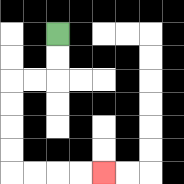{'start': '[2, 1]', 'end': '[4, 7]', 'path_directions': 'D,D,L,L,D,D,D,D,R,R,R,R', 'path_coordinates': '[[2, 1], [2, 2], [2, 3], [1, 3], [0, 3], [0, 4], [0, 5], [0, 6], [0, 7], [1, 7], [2, 7], [3, 7], [4, 7]]'}